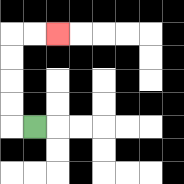{'start': '[1, 5]', 'end': '[2, 1]', 'path_directions': 'L,U,U,U,U,R,R', 'path_coordinates': '[[1, 5], [0, 5], [0, 4], [0, 3], [0, 2], [0, 1], [1, 1], [2, 1]]'}